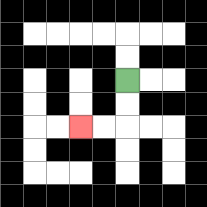{'start': '[5, 3]', 'end': '[3, 5]', 'path_directions': 'D,D,L,L', 'path_coordinates': '[[5, 3], [5, 4], [5, 5], [4, 5], [3, 5]]'}